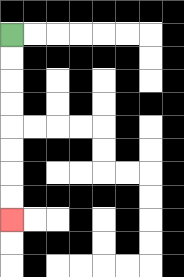{'start': '[0, 1]', 'end': '[0, 9]', 'path_directions': 'D,D,D,D,D,D,D,D', 'path_coordinates': '[[0, 1], [0, 2], [0, 3], [0, 4], [0, 5], [0, 6], [0, 7], [0, 8], [0, 9]]'}